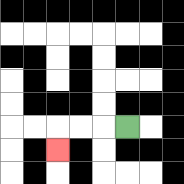{'start': '[5, 5]', 'end': '[2, 6]', 'path_directions': 'L,L,L,D', 'path_coordinates': '[[5, 5], [4, 5], [3, 5], [2, 5], [2, 6]]'}